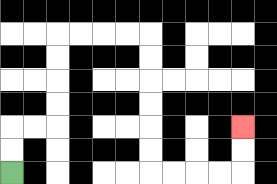{'start': '[0, 7]', 'end': '[10, 5]', 'path_directions': 'U,U,R,R,U,U,U,U,R,R,R,R,D,D,D,D,D,D,R,R,R,R,U,U', 'path_coordinates': '[[0, 7], [0, 6], [0, 5], [1, 5], [2, 5], [2, 4], [2, 3], [2, 2], [2, 1], [3, 1], [4, 1], [5, 1], [6, 1], [6, 2], [6, 3], [6, 4], [6, 5], [6, 6], [6, 7], [7, 7], [8, 7], [9, 7], [10, 7], [10, 6], [10, 5]]'}